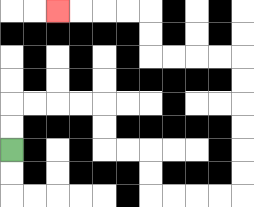{'start': '[0, 6]', 'end': '[2, 0]', 'path_directions': 'U,U,R,R,R,R,D,D,R,R,D,D,R,R,R,R,U,U,U,U,U,U,L,L,L,L,U,U,L,L,L,L', 'path_coordinates': '[[0, 6], [0, 5], [0, 4], [1, 4], [2, 4], [3, 4], [4, 4], [4, 5], [4, 6], [5, 6], [6, 6], [6, 7], [6, 8], [7, 8], [8, 8], [9, 8], [10, 8], [10, 7], [10, 6], [10, 5], [10, 4], [10, 3], [10, 2], [9, 2], [8, 2], [7, 2], [6, 2], [6, 1], [6, 0], [5, 0], [4, 0], [3, 0], [2, 0]]'}